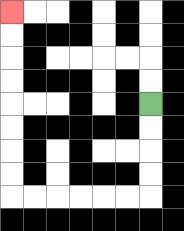{'start': '[6, 4]', 'end': '[0, 0]', 'path_directions': 'D,D,D,D,L,L,L,L,L,L,U,U,U,U,U,U,U,U', 'path_coordinates': '[[6, 4], [6, 5], [6, 6], [6, 7], [6, 8], [5, 8], [4, 8], [3, 8], [2, 8], [1, 8], [0, 8], [0, 7], [0, 6], [0, 5], [0, 4], [0, 3], [0, 2], [0, 1], [0, 0]]'}